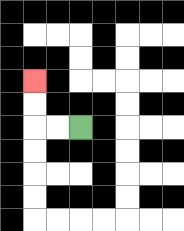{'start': '[3, 5]', 'end': '[1, 3]', 'path_directions': 'L,L,U,U', 'path_coordinates': '[[3, 5], [2, 5], [1, 5], [1, 4], [1, 3]]'}